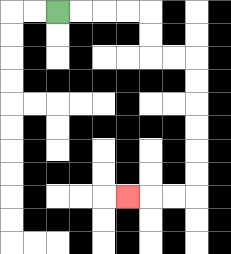{'start': '[2, 0]', 'end': '[5, 8]', 'path_directions': 'R,R,R,R,D,D,R,R,D,D,D,D,D,D,L,L,L', 'path_coordinates': '[[2, 0], [3, 0], [4, 0], [5, 0], [6, 0], [6, 1], [6, 2], [7, 2], [8, 2], [8, 3], [8, 4], [8, 5], [8, 6], [8, 7], [8, 8], [7, 8], [6, 8], [5, 8]]'}